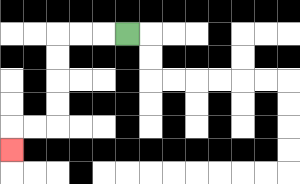{'start': '[5, 1]', 'end': '[0, 6]', 'path_directions': 'L,L,L,D,D,D,D,L,L,D', 'path_coordinates': '[[5, 1], [4, 1], [3, 1], [2, 1], [2, 2], [2, 3], [2, 4], [2, 5], [1, 5], [0, 5], [0, 6]]'}